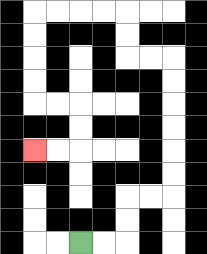{'start': '[3, 10]', 'end': '[1, 6]', 'path_directions': 'R,R,U,U,R,R,U,U,U,U,U,U,L,L,U,U,L,L,L,L,D,D,D,D,R,R,D,D,L,L', 'path_coordinates': '[[3, 10], [4, 10], [5, 10], [5, 9], [5, 8], [6, 8], [7, 8], [7, 7], [7, 6], [7, 5], [7, 4], [7, 3], [7, 2], [6, 2], [5, 2], [5, 1], [5, 0], [4, 0], [3, 0], [2, 0], [1, 0], [1, 1], [1, 2], [1, 3], [1, 4], [2, 4], [3, 4], [3, 5], [3, 6], [2, 6], [1, 6]]'}